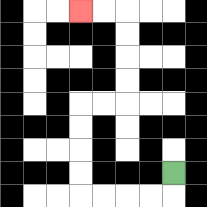{'start': '[7, 7]', 'end': '[3, 0]', 'path_directions': 'D,L,L,L,L,U,U,U,U,R,R,U,U,U,U,L,L', 'path_coordinates': '[[7, 7], [7, 8], [6, 8], [5, 8], [4, 8], [3, 8], [3, 7], [3, 6], [3, 5], [3, 4], [4, 4], [5, 4], [5, 3], [5, 2], [5, 1], [5, 0], [4, 0], [3, 0]]'}